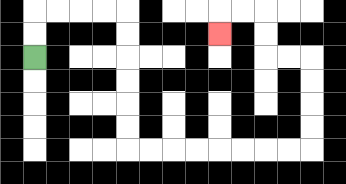{'start': '[1, 2]', 'end': '[9, 1]', 'path_directions': 'U,U,R,R,R,R,D,D,D,D,D,D,R,R,R,R,R,R,R,R,U,U,U,U,L,L,U,U,L,L,D', 'path_coordinates': '[[1, 2], [1, 1], [1, 0], [2, 0], [3, 0], [4, 0], [5, 0], [5, 1], [5, 2], [5, 3], [5, 4], [5, 5], [5, 6], [6, 6], [7, 6], [8, 6], [9, 6], [10, 6], [11, 6], [12, 6], [13, 6], [13, 5], [13, 4], [13, 3], [13, 2], [12, 2], [11, 2], [11, 1], [11, 0], [10, 0], [9, 0], [9, 1]]'}